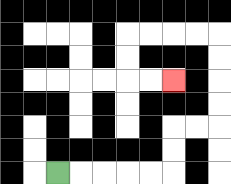{'start': '[2, 7]', 'end': '[7, 3]', 'path_directions': 'R,R,R,R,R,U,U,R,R,U,U,U,U,L,L,L,L,D,D,R,R', 'path_coordinates': '[[2, 7], [3, 7], [4, 7], [5, 7], [6, 7], [7, 7], [7, 6], [7, 5], [8, 5], [9, 5], [9, 4], [9, 3], [9, 2], [9, 1], [8, 1], [7, 1], [6, 1], [5, 1], [5, 2], [5, 3], [6, 3], [7, 3]]'}